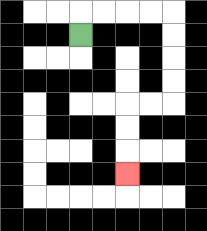{'start': '[3, 1]', 'end': '[5, 7]', 'path_directions': 'U,R,R,R,R,D,D,D,D,L,L,D,D,D', 'path_coordinates': '[[3, 1], [3, 0], [4, 0], [5, 0], [6, 0], [7, 0], [7, 1], [7, 2], [7, 3], [7, 4], [6, 4], [5, 4], [5, 5], [5, 6], [5, 7]]'}